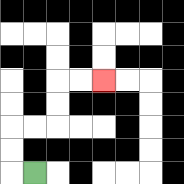{'start': '[1, 7]', 'end': '[4, 3]', 'path_directions': 'L,U,U,R,R,U,U,R,R', 'path_coordinates': '[[1, 7], [0, 7], [0, 6], [0, 5], [1, 5], [2, 5], [2, 4], [2, 3], [3, 3], [4, 3]]'}